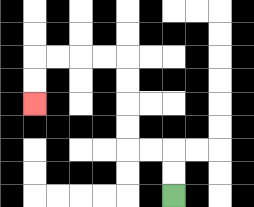{'start': '[7, 8]', 'end': '[1, 4]', 'path_directions': 'U,U,L,L,U,U,U,U,L,L,L,L,D,D', 'path_coordinates': '[[7, 8], [7, 7], [7, 6], [6, 6], [5, 6], [5, 5], [5, 4], [5, 3], [5, 2], [4, 2], [3, 2], [2, 2], [1, 2], [1, 3], [1, 4]]'}